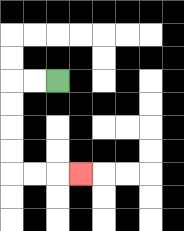{'start': '[2, 3]', 'end': '[3, 7]', 'path_directions': 'L,L,D,D,D,D,R,R,R', 'path_coordinates': '[[2, 3], [1, 3], [0, 3], [0, 4], [0, 5], [0, 6], [0, 7], [1, 7], [2, 7], [3, 7]]'}